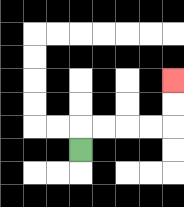{'start': '[3, 6]', 'end': '[7, 3]', 'path_directions': 'U,R,R,R,R,U,U', 'path_coordinates': '[[3, 6], [3, 5], [4, 5], [5, 5], [6, 5], [7, 5], [7, 4], [7, 3]]'}